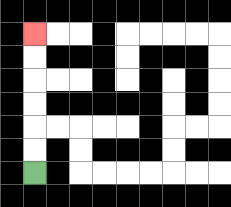{'start': '[1, 7]', 'end': '[1, 1]', 'path_directions': 'U,U,U,U,U,U', 'path_coordinates': '[[1, 7], [1, 6], [1, 5], [1, 4], [1, 3], [1, 2], [1, 1]]'}